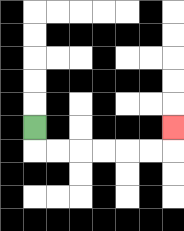{'start': '[1, 5]', 'end': '[7, 5]', 'path_directions': 'D,R,R,R,R,R,R,U', 'path_coordinates': '[[1, 5], [1, 6], [2, 6], [3, 6], [4, 6], [5, 6], [6, 6], [7, 6], [7, 5]]'}